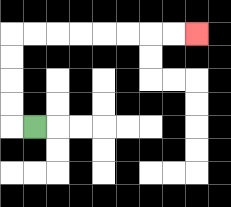{'start': '[1, 5]', 'end': '[8, 1]', 'path_directions': 'L,U,U,U,U,R,R,R,R,R,R,R,R', 'path_coordinates': '[[1, 5], [0, 5], [0, 4], [0, 3], [0, 2], [0, 1], [1, 1], [2, 1], [3, 1], [4, 1], [5, 1], [6, 1], [7, 1], [8, 1]]'}